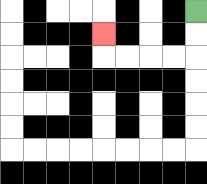{'start': '[8, 0]', 'end': '[4, 1]', 'path_directions': 'D,D,L,L,L,L,U', 'path_coordinates': '[[8, 0], [8, 1], [8, 2], [7, 2], [6, 2], [5, 2], [4, 2], [4, 1]]'}